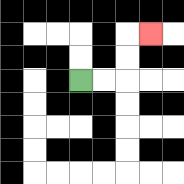{'start': '[3, 3]', 'end': '[6, 1]', 'path_directions': 'R,R,U,U,R', 'path_coordinates': '[[3, 3], [4, 3], [5, 3], [5, 2], [5, 1], [6, 1]]'}